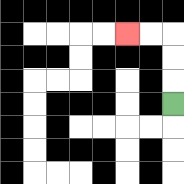{'start': '[7, 4]', 'end': '[5, 1]', 'path_directions': 'U,U,U,L,L', 'path_coordinates': '[[7, 4], [7, 3], [7, 2], [7, 1], [6, 1], [5, 1]]'}